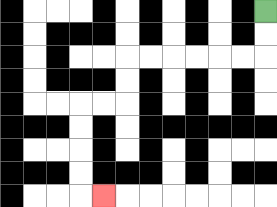{'start': '[11, 0]', 'end': '[4, 8]', 'path_directions': 'D,D,L,L,L,L,L,L,D,D,L,L,D,D,D,D,R', 'path_coordinates': '[[11, 0], [11, 1], [11, 2], [10, 2], [9, 2], [8, 2], [7, 2], [6, 2], [5, 2], [5, 3], [5, 4], [4, 4], [3, 4], [3, 5], [3, 6], [3, 7], [3, 8], [4, 8]]'}